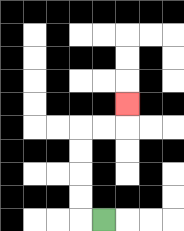{'start': '[4, 9]', 'end': '[5, 4]', 'path_directions': 'L,U,U,U,U,R,R,U', 'path_coordinates': '[[4, 9], [3, 9], [3, 8], [3, 7], [3, 6], [3, 5], [4, 5], [5, 5], [5, 4]]'}